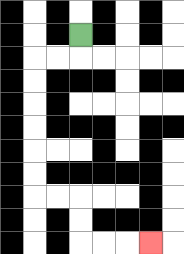{'start': '[3, 1]', 'end': '[6, 10]', 'path_directions': 'D,L,L,D,D,D,D,D,D,R,R,D,D,R,R,R', 'path_coordinates': '[[3, 1], [3, 2], [2, 2], [1, 2], [1, 3], [1, 4], [1, 5], [1, 6], [1, 7], [1, 8], [2, 8], [3, 8], [3, 9], [3, 10], [4, 10], [5, 10], [6, 10]]'}